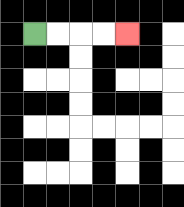{'start': '[1, 1]', 'end': '[5, 1]', 'path_directions': 'R,R,R,R', 'path_coordinates': '[[1, 1], [2, 1], [3, 1], [4, 1], [5, 1]]'}